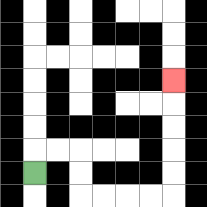{'start': '[1, 7]', 'end': '[7, 3]', 'path_directions': 'U,R,R,D,D,R,R,R,R,U,U,U,U,U', 'path_coordinates': '[[1, 7], [1, 6], [2, 6], [3, 6], [3, 7], [3, 8], [4, 8], [5, 8], [6, 8], [7, 8], [7, 7], [7, 6], [7, 5], [7, 4], [7, 3]]'}